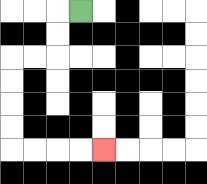{'start': '[3, 0]', 'end': '[4, 6]', 'path_directions': 'L,D,D,L,L,D,D,D,D,R,R,R,R', 'path_coordinates': '[[3, 0], [2, 0], [2, 1], [2, 2], [1, 2], [0, 2], [0, 3], [0, 4], [0, 5], [0, 6], [1, 6], [2, 6], [3, 6], [4, 6]]'}